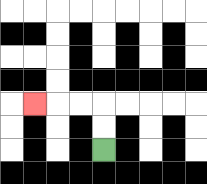{'start': '[4, 6]', 'end': '[1, 4]', 'path_directions': 'U,U,L,L,L', 'path_coordinates': '[[4, 6], [4, 5], [4, 4], [3, 4], [2, 4], [1, 4]]'}